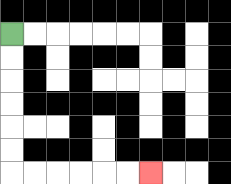{'start': '[0, 1]', 'end': '[6, 7]', 'path_directions': 'D,D,D,D,D,D,R,R,R,R,R,R', 'path_coordinates': '[[0, 1], [0, 2], [0, 3], [0, 4], [0, 5], [0, 6], [0, 7], [1, 7], [2, 7], [3, 7], [4, 7], [5, 7], [6, 7]]'}